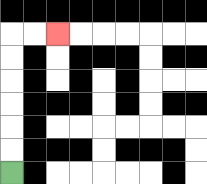{'start': '[0, 7]', 'end': '[2, 1]', 'path_directions': 'U,U,U,U,U,U,R,R', 'path_coordinates': '[[0, 7], [0, 6], [0, 5], [0, 4], [0, 3], [0, 2], [0, 1], [1, 1], [2, 1]]'}